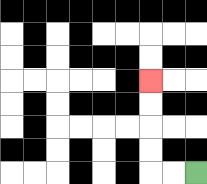{'start': '[8, 7]', 'end': '[6, 3]', 'path_directions': 'L,L,U,U,U,U', 'path_coordinates': '[[8, 7], [7, 7], [6, 7], [6, 6], [6, 5], [6, 4], [6, 3]]'}